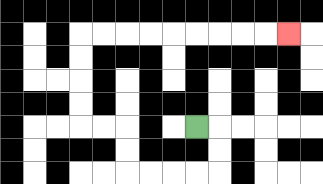{'start': '[8, 5]', 'end': '[12, 1]', 'path_directions': 'R,D,D,L,L,L,L,U,U,L,L,U,U,U,U,R,R,R,R,R,R,R,R,R', 'path_coordinates': '[[8, 5], [9, 5], [9, 6], [9, 7], [8, 7], [7, 7], [6, 7], [5, 7], [5, 6], [5, 5], [4, 5], [3, 5], [3, 4], [3, 3], [3, 2], [3, 1], [4, 1], [5, 1], [6, 1], [7, 1], [8, 1], [9, 1], [10, 1], [11, 1], [12, 1]]'}